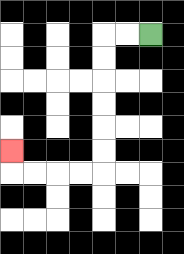{'start': '[6, 1]', 'end': '[0, 6]', 'path_directions': 'L,L,D,D,D,D,D,D,L,L,L,L,U', 'path_coordinates': '[[6, 1], [5, 1], [4, 1], [4, 2], [4, 3], [4, 4], [4, 5], [4, 6], [4, 7], [3, 7], [2, 7], [1, 7], [0, 7], [0, 6]]'}